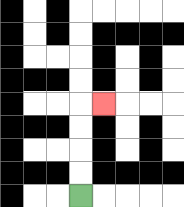{'start': '[3, 8]', 'end': '[4, 4]', 'path_directions': 'U,U,U,U,R', 'path_coordinates': '[[3, 8], [3, 7], [3, 6], [3, 5], [3, 4], [4, 4]]'}